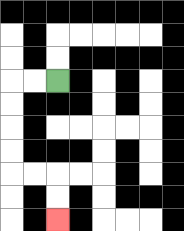{'start': '[2, 3]', 'end': '[2, 9]', 'path_directions': 'L,L,D,D,D,D,R,R,D,D', 'path_coordinates': '[[2, 3], [1, 3], [0, 3], [0, 4], [0, 5], [0, 6], [0, 7], [1, 7], [2, 7], [2, 8], [2, 9]]'}